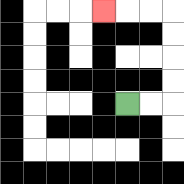{'start': '[5, 4]', 'end': '[4, 0]', 'path_directions': 'R,R,U,U,U,U,L,L,L', 'path_coordinates': '[[5, 4], [6, 4], [7, 4], [7, 3], [7, 2], [7, 1], [7, 0], [6, 0], [5, 0], [4, 0]]'}